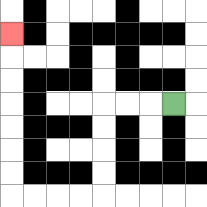{'start': '[7, 4]', 'end': '[0, 1]', 'path_directions': 'L,L,L,D,D,D,D,L,L,L,L,U,U,U,U,U,U,U', 'path_coordinates': '[[7, 4], [6, 4], [5, 4], [4, 4], [4, 5], [4, 6], [4, 7], [4, 8], [3, 8], [2, 8], [1, 8], [0, 8], [0, 7], [0, 6], [0, 5], [0, 4], [0, 3], [0, 2], [0, 1]]'}